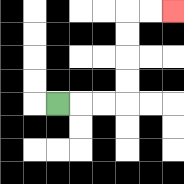{'start': '[2, 4]', 'end': '[7, 0]', 'path_directions': 'R,R,R,U,U,U,U,R,R', 'path_coordinates': '[[2, 4], [3, 4], [4, 4], [5, 4], [5, 3], [5, 2], [5, 1], [5, 0], [6, 0], [7, 0]]'}